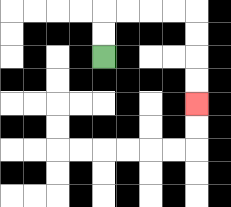{'start': '[4, 2]', 'end': '[8, 4]', 'path_directions': 'U,U,R,R,R,R,D,D,D,D', 'path_coordinates': '[[4, 2], [4, 1], [4, 0], [5, 0], [6, 0], [7, 0], [8, 0], [8, 1], [8, 2], [8, 3], [8, 4]]'}